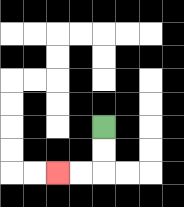{'start': '[4, 5]', 'end': '[2, 7]', 'path_directions': 'D,D,L,L', 'path_coordinates': '[[4, 5], [4, 6], [4, 7], [3, 7], [2, 7]]'}